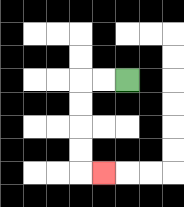{'start': '[5, 3]', 'end': '[4, 7]', 'path_directions': 'L,L,D,D,D,D,R', 'path_coordinates': '[[5, 3], [4, 3], [3, 3], [3, 4], [3, 5], [3, 6], [3, 7], [4, 7]]'}